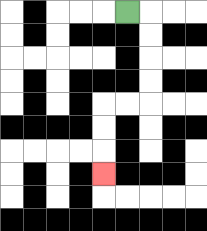{'start': '[5, 0]', 'end': '[4, 7]', 'path_directions': 'R,D,D,D,D,L,L,D,D,D', 'path_coordinates': '[[5, 0], [6, 0], [6, 1], [6, 2], [6, 3], [6, 4], [5, 4], [4, 4], [4, 5], [4, 6], [4, 7]]'}